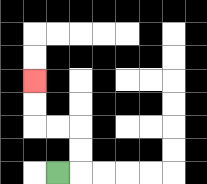{'start': '[2, 7]', 'end': '[1, 3]', 'path_directions': 'R,U,U,L,L,U,U', 'path_coordinates': '[[2, 7], [3, 7], [3, 6], [3, 5], [2, 5], [1, 5], [1, 4], [1, 3]]'}